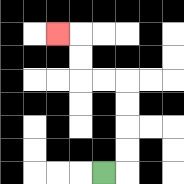{'start': '[4, 7]', 'end': '[2, 1]', 'path_directions': 'R,U,U,U,U,L,L,U,U,L', 'path_coordinates': '[[4, 7], [5, 7], [5, 6], [5, 5], [5, 4], [5, 3], [4, 3], [3, 3], [3, 2], [3, 1], [2, 1]]'}